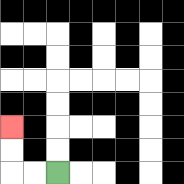{'start': '[2, 7]', 'end': '[0, 5]', 'path_directions': 'L,L,U,U', 'path_coordinates': '[[2, 7], [1, 7], [0, 7], [0, 6], [0, 5]]'}